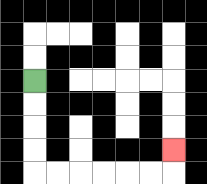{'start': '[1, 3]', 'end': '[7, 6]', 'path_directions': 'D,D,D,D,R,R,R,R,R,R,U', 'path_coordinates': '[[1, 3], [1, 4], [1, 5], [1, 6], [1, 7], [2, 7], [3, 7], [4, 7], [5, 7], [6, 7], [7, 7], [7, 6]]'}